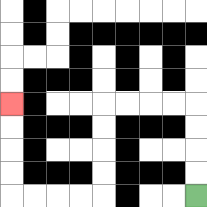{'start': '[8, 8]', 'end': '[0, 4]', 'path_directions': 'U,U,U,U,L,L,L,L,D,D,D,D,L,L,L,L,U,U,U,U', 'path_coordinates': '[[8, 8], [8, 7], [8, 6], [8, 5], [8, 4], [7, 4], [6, 4], [5, 4], [4, 4], [4, 5], [4, 6], [4, 7], [4, 8], [3, 8], [2, 8], [1, 8], [0, 8], [0, 7], [0, 6], [0, 5], [0, 4]]'}